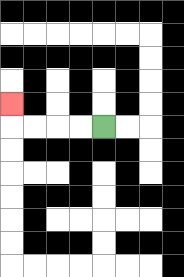{'start': '[4, 5]', 'end': '[0, 4]', 'path_directions': 'L,L,L,L,U', 'path_coordinates': '[[4, 5], [3, 5], [2, 5], [1, 5], [0, 5], [0, 4]]'}